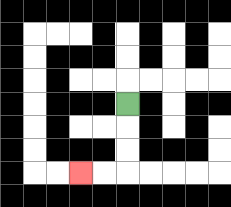{'start': '[5, 4]', 'end': '[3, 7]', 'path_directions': 'D,D,D,L,L', 'path_coordinates': '[[5, 4], [5, 5], [5, 6], [5, 7], [4, 7], [3, 7]]'}